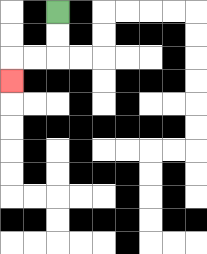{'start': '[2, 0]', 'end': '[0, 3]', 'path_directions': 'D,D,L,L,D', 'path_coordinates': '[[2, 0], [2, 1], [2, 2], [1, 2], [0, 2], [0, 3]]'}